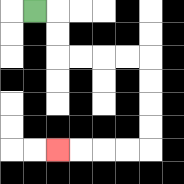{'start': '[1, 0]', 'end': '[2, 6]', 'path_directions': 'R,D,D,R,R,R,R,D,D,D,D,L,L,L,L', 'path_coordinates': '[[1, 0], [2, 0], [2, 1], [2, 2], [3, 2], [4, 2], [5, 2], [6, 2], [6, 3], [6, 4], [6, 5], [6, 6], [5, 6], [4, 6], [3, 6], [2, 6]]'}